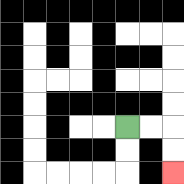{'start': '[5, 5]', 'end': '[7, 7]', 'path_directions': 'R,R,D,D', 'path_coordinates': '[[5, 5], [6, 5], [7, 5], [7, 6], [7, 7]]'}